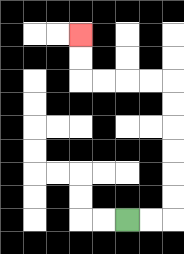{'start': '[5, 9]', 'end': '[3, 1]', 'path_directions': 'R,R,U,U,U,U,U,U,L,L,L,L,U,U', 'path_coordinates': '[[5, 9], [6, 9], [7, 9], [7, 8], [7, 7], [7, 6], [7, 5], [7, 4], [7, 3], [6, 3], [5, 3], [4, 3], [3, 3], [3, 2], [3, 1]]'}